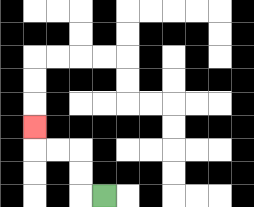{'start': '[4, 8]', 'end': '[1, 5]', 'path_directions': 'L,U,U,L,L,U', 'path_coordinates': '[[4, 8], [3, 8], [3, 7], [3, 6], [2, 6], [1, 6], [1, 5]]'}